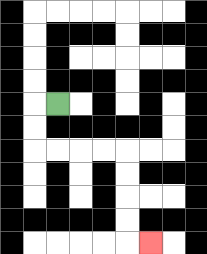{'start': '[2, 4]', 'end': '[6, 10]', 'path_directions': 'L,D,D,R,R,R,R,D,D,D,D,R', 'path_coordinates': '[[2, 4], [1, 4], [1, 5], [1, 6], [2, 6], [3, 6], [4, 6], [5, 6], [5, 7], [5, 8], [5, 9], [5, 10], [6, 10]]'}